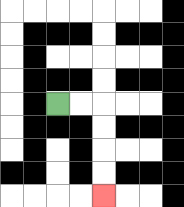{'start': '[2, 4]', 'end': '[4, 8]', 'path_directions': 'R,R,D,D,D,D', 'path_coordinates': '[[2, 4], [3, 4], [4, 4], [4, 5], [4, 6], [4, 7], [4, 8]]'}